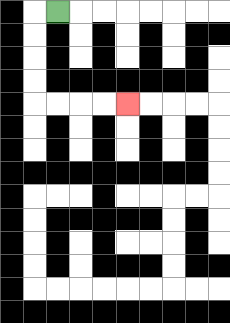{'start': '[2, 0]', 'end': '[5, 4]', 'path_directions': 'L,D,D,D,D,R,R,R,R', 'path_coordinates': '[[2, 0], [1, 0], [1, 1], [1, 2], [1, 3], [1, 4], [2, 4], [3, 4], [4, 4], [5, 4]]'}